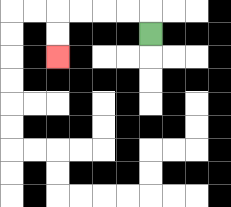{'start': '[6, 1]', 'end': '[2, 2]', 'path_directions': 'U,L,L,L,L,D,D', 'path_coordinates': '[[6, 1], [6, 0], [5, 0], [4, 0], [3, 0], [2, 0], [2, 1], [2, 2]]'}